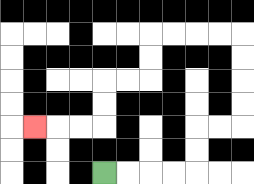{'start': '[4, 7]', 'end': '[1, 5]', 'path_directions': 'R,R,R,R,U,U,R,R,U,U,U,U,L,L,L,L,D,D,L,L,D,D,L,L,L', 'path_coordinates': '[[4, 7], [5, 7], [6, 7], [7, 7], [8, 7], [8, 6], [8, 5], [9, 5], [10, 5], [10, 4], [10, 3], [10, 2], [10, 1], [9, 1], [8, 1], [7, 1], [6, 1], [6, 2], [6, 3], [5, 3], [4, 3], [4, 4], [4, 5], [3, 5], [2, 5], [1, 5]]'}